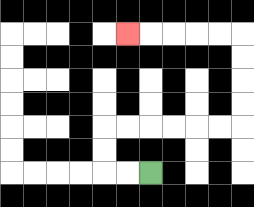{'start': '[6, 7]', 'end': '[5, 1]', 'path_directions': 'L,L,U,U,R,R,R,R,R,R,U,U,U,U,L,L,L,L,L', 'path_coordinates': '[[6, 7], [5, 7], [4, 7], [4, 6], [4, 5], [5, 5], [6, 5], [7, 5], [8, 5], [9, 5], [10, 5], [10, 4], [10, 3], [10, 2], [10, 1], [9, 1], [8, 1], [7, 1], [6, 1], [5, 1]]'}